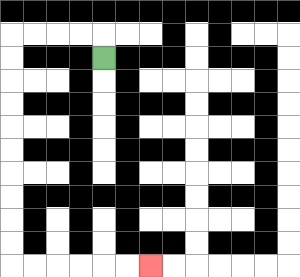{'start': '[4, 2]', 'end': '[6, 11]', 'path_directions': 'U,L,L,L,L,D,D,D,D,D,D,D,D,D,D,R,R,R,R,R,R', 'path_coordinates': '[[4, 2], [4, 1], [3, 1], [2, 1], [1, 1], [0, 1], [0, 2], [0, 3], [0, 4], [0, 5], [0, 6], [0, 7], [0, 8], [0, 9], [0, 10], [0, 11], [1, 11], [2, 11], [3, 11], [4, 11], [5, 11], [6, 11]]'}